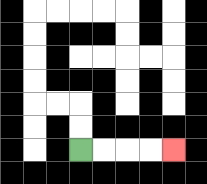{'start': '[3, 6]', 'end': '[7, 6]', 'path_directions': 'R,R,R,R', 'path_coordinates': '[[3, 6], [4, 6], [5, 6], [6, 6], [7, 6]]'}